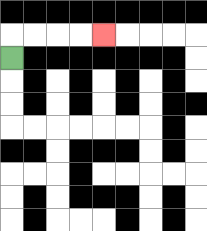{'start': '[0, 2]', 'end': '[4, 1]', 'path_directions': 'U,R,R,R,R', 'path_coordinates': '[[0, 2], [0, 1], [1, 1], [2, 1], [3, 1], [4, 1]]'}